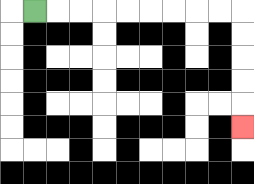{'start': '[1, 0]', 'end': '[10, 5]', 'path_directions': 'R,R,R,R,R,R,R,R,R,D,D,D,D,D', 'path_coordinates': '[[1, 0], [2, 0], [3, 0], [4, 0], [5, 0], [6, 0], [7, 0], [8, 0], [9, 0], [10, 0], [10, 1], [10, 2], [10, 3], [10, 4], [10, 5]]'}